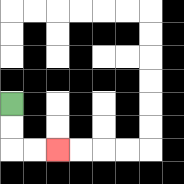{'start': '[0, 4]', 'end': '[2, 6]', 'path_directions': 'D,D,R,R', 'path_coordinates': '[[0, 4], [0, 5], [0, 6], [1, 6], [2, 6]]'}